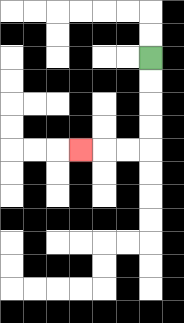{'start': '[6, 2]', 'end': '[3, 6]', 'path_directions': 'D,D,D,D,L,L,L', 'path_coordinates': '[[6, 2], [6, 3], [6, 4], [6, 5], [6, 6], [5, 6], [4, 6], [3, 6]]'}